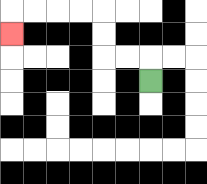{'start': '[6, 3]', 'end': '[0, 1]', 'path_directions': 'U,L,L,U,U,L,L,L,L,D', 'path_coordinates': '[[6, 3], [6, 2], [5, 2], [4, 2], [4, 1], [4, 0], [3, 0], [2, 0], [1, 0], [0, 0], [0, 1]]'}